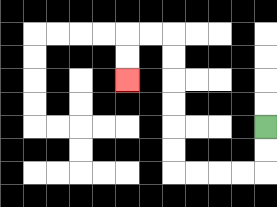{'start': '[11, 5]', 'end': '[5, 3]', 'path_directions': 'D,D,L,L,L,L,U,U,U,U,U,U,L,L,D,D', 'path_coordinates': '[[11, 5], [11, 6], [11, 7], [10, 7], [9, 7], [8, 7], [7, 7], [7, 6], [7, 5], [7, 4], [7, 3], [7, 2], [7, 1], [6, 1], [5, 1], [5, 2], [5, 3]]'}